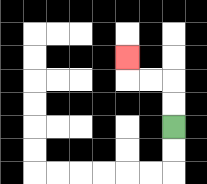{'start': '[7, 5]', 'end': '[5, 2]', 'path_directions': 'U,U,L,L,U', 'path_coordinates': '[[7, 5], [7, 4], [7, 3], [6, 3], [5, 3], [5, 2]]'}